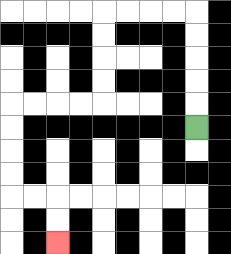{'start': '[8, 5]', 'end': '[2, 10]', 'path_directions': 'U,U,U,U,U,L,L,L,L,D,D,D,D,L,L,L,L,D,D,D,D,R,R,D,D', 'path_coordinates': '[[8, 5], [8, 4], [8, 3], [8, 2], [8, 1], [8, 0], [7, 0], [6, 0], [5, 0], [4, 0], [4, 1], [4, 2], [4, 3], [4, 4], [3, 4], [2, 4], [1, 4], [0, 4], [0, 5], [0, 6], [0, 7], [0, 8], [1, 8], [2, 8], [2, 9], [2, 10]]'}